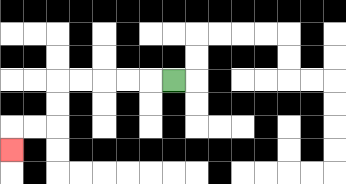{'start': '[7, 3]', 'end': '[0, 6]', 'path_directions': 'L,L,L,L,L,D,D,L,L,D', 'path_coordinates': '[[7, 3], [6, 3], [5, 3], [4, 3], [3, 3], [2, 3], [2, 4], [2, 5], [1, 5], [0, 5], [0, 6]]'}